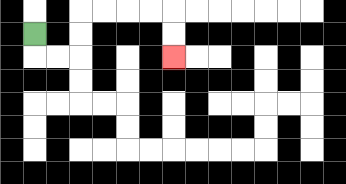{'start': '[1, 1]', 'end': '[7, 2]', 'path_directions': 'D,R,R,U,U,R,R,R,R,D,D', 'path_coordinates': '[[1, 1], [1, 2], [2, 2], [3, 2], [3, 1], [3, 0], [4, 0], [5, 0], [6, 0], [7, 0], [7, 1], [7, 2]]'}